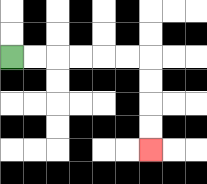{'start': '[0, 2]', 'end': '[6, 6]', 'path_directions': 'R,R,R,R,R,R,D,D,D,D', 'path_coordinates': '[[0, 2], [1, 2], [2, 2], [3, 2], [4, 2], [5, 2], [6, 2], [6, 3], [6, 4], [6, 5], [6, 6]]'}